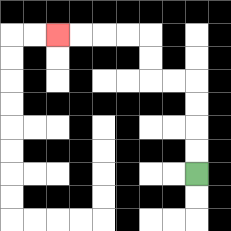{'start': '[8, 7]', 'end': '[2, 1]', 'path_directions': 'U,U,U,U,L,L,U,U,L,L,L,L', 'path_coordinates': '[[8, 7], [8, 6], [8, 5], [8, 4], [8, 3], [7, 3], [6, 3], [6, 2], [6, 1], [5, 1], [4, 1], [3, 1], [2, 1]]'}